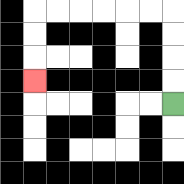{'start': '[7, 4]', 'end': '[1, 3]', 'path_directions': 'U,U,U,U,L,L,L,L,L,L,D,D,D', 'path_coordinates': '[[7, 4], [7, 3], [7, 2], [7, 1], [7, 0], [6, 0], [5, 0], [4, 0], [3, 0], [2, 0], [1, 0], [1, 1], [1, 2], [1, 3]]'}